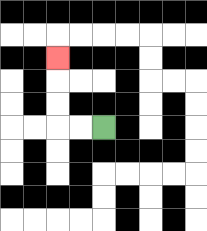{'start': '[4, 5]', 'end': '[2, 2]', 'path_directions': 'L,L,U,U,U', 'path_coordinates': '[[4, 5], [3, 5], [2, 5], [2, 4], [2, 3], [2, 2]]'}